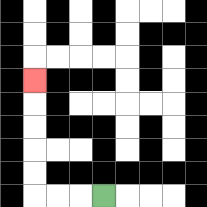{'start': '[4, 8]', 'end': '[1, 3]', 'path_directions': 'L,L,L,U,U,U,U,U', 'path_coordinates': '[[4, 8], [3, 8], [2, 8], [1, 8], [1, 7], [1, 6], [1, 5], [1, 4], [1, 3]]'}